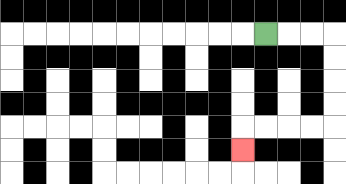{'start': '[11, 1]', 'end': '[10, 6]', 'path_directions': 'R,R,R,D,D,D,D,L,L,L,L,D', 'path_coordinates': '[[11, 1], [12, 1], [13, 1], [14, 1], [14, 2], [14, 3], [14, 4], [14, 5], [13, 5], [12, 5], [11, 5], [10, 5], [10, 6]]'}